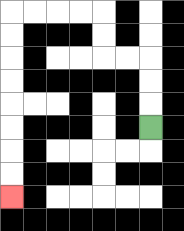{'start': '[6, 5]', 'end': '[0, 8]', 'path_directions': 'U,U,U,L,L,U,U,L,L,L,L,D,D,D,D,D,D,D,D', 'path_coordinates': '[[6, 5], [6, 4], [6, 3], [6, 2], [5, 2], [4, 2], [4, 1], [4, 0], [3, 0], [2, 0], [1, 0], [0, 0], [0, 1], [0, 2], [0, 3], [0, 4], [0, 5], [0, 6], [0, 7], [0, 8]]'}